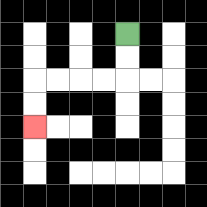{'start': '[5, 1]', 'end': '[1, 5]', 'path_directions': 'D,D,L,L,L,L,D,D', 'path_coordinates': '[[5, 1], [5, 2], [5, 3], [4, 3], [3, 3], [2, 3], [1, 3], [1, 4], [1, 5]]'}